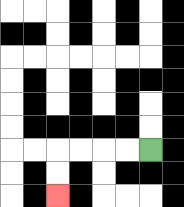{'start': '[6, 6]', 'end': '[2, 8]', 'path_directions': 'L,L,L,L,D,D', 'path_coordinates': '[[6, 6], [5, 6], [4, 6], [3, 6], [2, 6], [2, 7], [2, 8]]'}